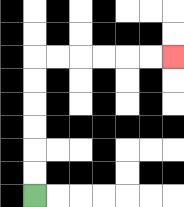{'start': '[1, 8]', 'end': '[7, 2]', 'path_directions': 'U,U,U,U,U,U,R,R,R,R,R,R', 'path_coordinates': '[[1, 8], [1, 7], [1, 6], [1, 5], [1, 4], [1, 3], [1, 2], [2, 2], [3, 2], [4, 2], [5, 2], [6, 2], [7, 2]]'}